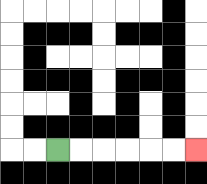{'start': '[2, 6]', 'end': '[8, 6]', 'path_directions': 'R,R,R,R,R,R', 'path_coordinates': '[[2, 6], [3, 6], [4, 6], [5, 6], [6, 6], [7, 6], [8, 6]]'}